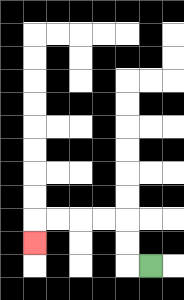{'start': '[6, 11]', 'end': '[1, 10]', 'path_directions': 'L,U,U,L,L,L,L,D', 'path_coordinates': '[[6, 11], [5, 11], [5, 10], [5, 9], [4, 9], [3, 9], [2, 9], [1, 9], [1, 10]]'}